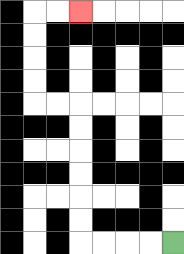{'start': '[7, 10]', 'end': '[3, 0]', 'path_directions': 'L,L,L,L,U,U,U,U,U,U,L,L,U,U,U,U,R,R', 'path_coordinates': '[[7, 10], [6, 10], [5, 10], [4, 10], [3, 10], [3, 9], [3, 8], [3, 7], [3, 6], [3, 5], [3, 4], [2, 4], [1, 4], [1, 3], [1, 2], [1, 1], [1, 0], [2, 0], [3, 0]]'}